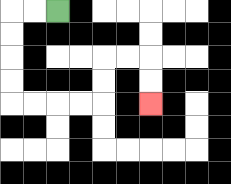{'start': '[2, 0]', 'end': '[6, 4]', 'path_directions': 'L,L,D,D,D,D,R,R,R,R,U,U,R,R,D,D', 'path_coordinates': '[[2, 0], [1, 0], [0, 0], [0, 1], [0, 2], [0, 3], [0, 4], [1, 4], [2, 4], [3, 4], [4, 4], [4, 3], [4, 2], [5, 2], [6, 2], [6, 3], [6, 4]]'}